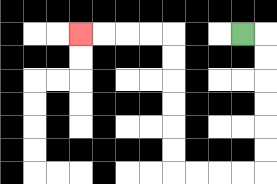{'start': '[10, 1]', 'end': '[3, 1]', 'path_directions': 'R,D,D,D,D,D,D,L,L,L,L,U,U,U,U,U,U,L,L,L,L', 'path_coordinates': '[[10, 1], [11, 1], [11, 2], [11, 3], [11, 4], [11, 5], [11, 6], [11, 7], [10, 7], [9, 7], [8, 7], [7, 7], [7, 6], [7, 5], [7, 4], [7, 3], [7, 2], [7, 1], [6, 1], [5, 1], [4, 1], [3, 1]]'}